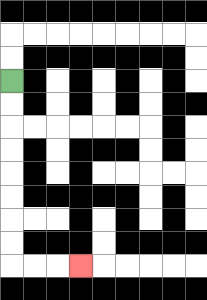{'start': '[0, 3]', 'end': '[3, 11]', 'path_directions': 'D,D,D,D,D,D,D,D,R,R,R', 'path_coordinates': '[[0, 3], [0, 4], [0, 5], [0, 6], [0, 7], [0, 8], [0, 9], [0, 10], [0, 11], [1, 11], [2, 11], [3, 11]]'}